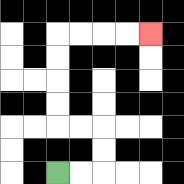{'start': '[2, 7]', 'end': '[6, 1]', 'path_directions': 'R,R,U,U,L,L,U,U,U,U,R,R,R,R', 'path_coordinates': '[[2, 7], [3, 7], [4, 7], [4, 6], [4, 5], [3, 5], [2, 5], [2, 4], [2, 3], [2, 2], [2, 1], [3, 1], [4, 1], [5, 1], [6, 1]]'}